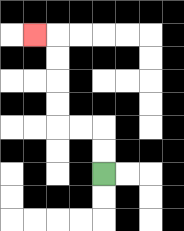{'start': '[4, 7]', 'end': '[1, 1]', 'path_directions': 'U,U,L,L,U,U,U,U,L', 'path_coordinates': '[[4, 7], [4, 6], [4, 5], [3, 5], [2, 5], [2, 4], [2, 3], [2, 2], [2, 1], [1, 1]]'}